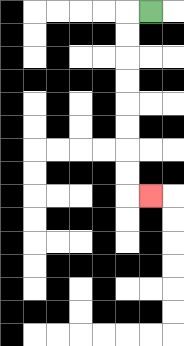{'start': '[6, 0]', 'end': '[6, 8]', 'path_directions': 'L,D,D,D,D,D,D,D,D,R', 'path_coordinates': '[[6, 0], [5, 0], [5, 1], [5, 2], [5, 3], [5, 4], [5, 5], [5, 6], [5, 7], [5, 8], [6, 8]]'}